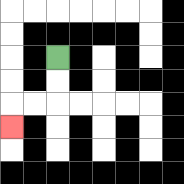{'start': '[2, 2]', 'end': '[0, 5]', 'path_directions': 'D,D,L,L,D', 'path_coordinates': '[[2, 2], [2, 3], [2, 4], [1, 4], [0, 4], [0, 5]]'}